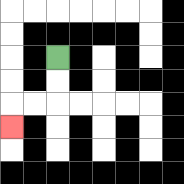{'start': '[2, 2]', 'end': '[0, 5]', 'path_directions': 'D,D,L,L,D', 'path_coordinates': '[[2, 2], [2, 3], [2, 4], [1, 4], [0, 4], [0, 5]]'}